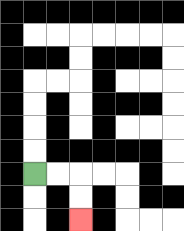{'start': '[1, 7]', 'end': '[3, 9]', 'path_directions': 'R,R,D,D', 'path_coordinates': '[[1, 7], [2, 7], [3, 7], [3, 8], [3, 9]]'}